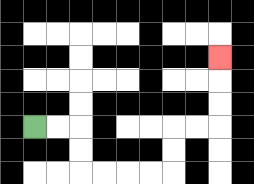{'start': '[1, 5]', 'end': '[9, 2]', 'path_directions': 'R,R,D,D,R,R,R,R,U,U,R,R,U,U,U', 'path_coordinates': '[[1, 5], [2, 5], [3, 5], [3, 6], [3, 7], [4, 7], [5, 7], [6, 7], [7, 7], [7, 6], [7, 5], [8, 5], [9, 5], [9, 4], [9, 3], [9, 2]]'}